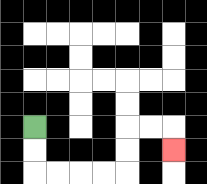{'start': '[1, 5]', 'end': '[7, 6]', 'path_directions': 'D,D,R,R,R,R,U,U,R,R,D', 'path_coordinates': '[[1, 5], [1, 6], [1, 7], [2, 7], [3, 7], [4, 7], [5, 7], [5, 6], [5, 5], [6, 5], [7, 5], [7, 6]]'}